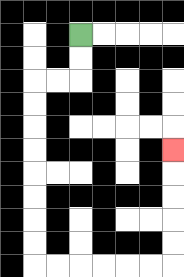{'start': '[3, 1]', 'end': '[7, 6]', 'path_directions': 'D,D,L,L,D,D,D,D,D,D,D,D,R,R,R,R,R,R,U,U,U,U,U', 'path_coordinates': '[[3, 1], [3, 2], [3, 3], [2, 3], [1, 3], [1, 4], [1, 5], [1, 6], [1, 7], [1, 8], [1, 9], [1, 10], [1, 11], [2, 11], [3, 11], [4, 11], [5, 11], [6, 11], [7, 11], [7, 10], [7, 9], [7, 8], [7, 7], [7, 6]]'}